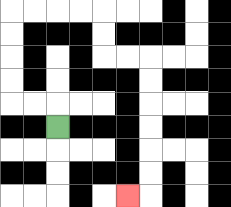{'start': '[2, 5]', 'end': '[5, 8]', 'path_directions': 'U,L,L,U,U,U,U,R,R,R,R,D,D,R,R,D,D,D,D,D,D,L', 'path_coordinates': '[[2, 5], [2, 4], [1, 4], [0, 4], [0, 3], [0, 2], [0, 1], [0, 0], [1, 0], [2, 0], [3, 0], [4, 0], [4, 1], [4, 2], [5, 2], [6, 2], [6, 3], [6, 4], [6, 5], [6, 6], [6, 7], [6, 8], [5, 8]]'}